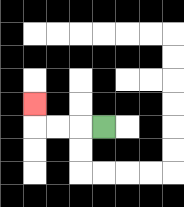{'start': '[4, 5]', 'end': '[1, 4]', 'path_directions': 'L,L,L,U', 'path_coordinates': '[[4, 5], [3, 5], [2, 5], [1, 5], [1, 4]]'}